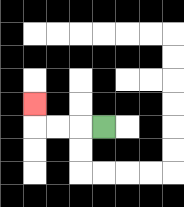{'start': '[4, 5]', 'end': '[1, 4]', 'path_directions': 'L,L,L,U', 'path_coordinates': '[[4, 5], [3, 5], [2, 5], [1, 5], [1, 4]]'}